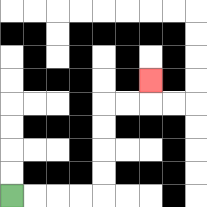{'start': '[0, 8]', 'end': '[6, 3]', 'path_directions': 'R,R,R,R,U,U,U,U,R,R,U', 'path_coordinates': '[[0, 8], [1, 8], [2, 8], [3, 8], [4, 8], [4, 7], [4, 6], [4, 5], [4, 4], [5, 4], [6, 4], [6, 3]]'}